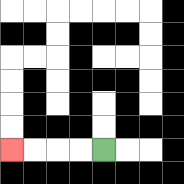{'start': '[4, 6]', 'end': '[0, 6]', 'path_directions': 'L,L,L,L', 'path_coordinates': '[[4, 6], [3, 6], [2, 6], [1, 6], [0, 6]]'}